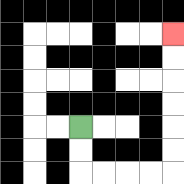{'start': '[3, 5]', 'end': '[7, 1]', 'path_directions': 'D,D,R,R,R,R,U,U,U,U,U,U', 'path_coordinates': '[[3, 5], [3, 6], [3, 7], [4, 7], [5, 7], [6, 7], [7, 7], [7, 6], [7, 5], [7, 4], [7, 3], [7, 2], [7, 1]]'}